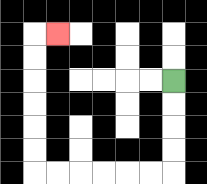{'start': '[7, 3]', 'end': '[2, 1]', 'path_directions': 'D,D,D,D,L,L,L,L,L,L,U,U,U,U,U,U,R', 'path_coordinates': '[[7, 3], [7, 4], [7, 5], [7, 6], [7, 7], [6, 7], [5, 7], [4, 7], [3, 7], [2, 7], [1, 7], [1, 6], [1, 5], [1, 4], [1, 3], [1, 2], [1, 1], [2, 1]]'}